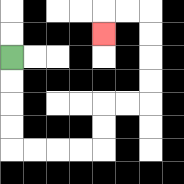{'start': '[0, 2]', 'end': '[4, 1]', 'path_directions': 'D,D,D,D,R,R,R,R,U,U,R,R,U,U,U,U,L,L,D', 'path_coordinates': '[[0, 2], [0, 3], [0, 4], [0, 5], [0, 6], [1, 6], [2, 6], [3, 6], [4, 6], [4, 5], [4, 4], [5, 4], [6, 4], [6, 3], [6, 2], [6, 1], [6, 0], [5, 0], [4, 0], [4, 1]]'}